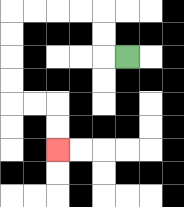{'start': '[5, 2]', 'end': '[2, 6]', 'path_directions': 'L,U,U,L,L,L,L,D,D,D,D,R,R,D,D', 'path_coordinates': '[[5, 2], [4, 2], [4, 1], [4, 0], [3, 0], [2, 0], [1, 0], [0, 0], [0, 1], [0, 2], [0, 3], [0, 4], [1, 4], [2, 4], [2, 5], [2, 6]]'}